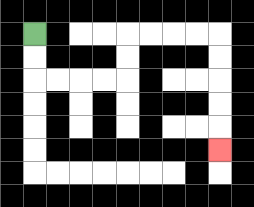{'start': '[1, 1]', 'end': '[9, 6]', 'path_directions': 'D,D,R,R,R,R,U,U,R,R,R,R,D,D,D,D,D', 'path_coordinates': '[[1, 1], [1, 2], [1, 3], [2, 3], [3, 3], [4, 3], [5, 3], [5, 2], [5, 1], [6, 1], [7, 1], [8, 1], [9, 1], [9, 2], [9, 3], [9, 4], [9, 5], [9, 6]]'}